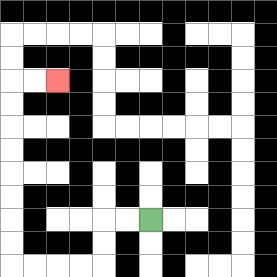{'start': '[6, 9]', 'end': '[2, 3]', 'path_directions': 'L,L,D,D,L,L,L,L,U,U,U,U,U,U,U,U,R,R', 'path_coordinates': '[[6, 9], [5, 9], [4, 9], [4, 10], [4, 11], [3, 11], [2, 11], [1, 11], [0, 11], [0, 10], [0, 9], [0, 8], [0, 7], [0, 6], [0, 5], [0, 4], [0, 3], [1, 3], [2, 3]]'}